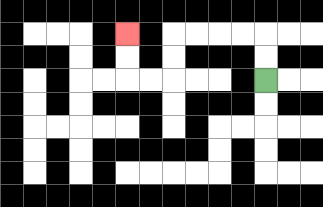{'start': '[11, 3]', 'end': '[5, 1]', 'path_directions': 'U,U,L,L,L,L,D,D,L,L,U,U', 'path_coordinates': '[[11, 3], [11, 2], [11, 1], [10, 1], [9, 1], [8, 1], [7, 1], [7, 2], [7, 3], [6, 3], [5, 3], [5, 2], [5, 1]]'}